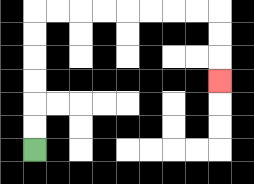{'start': '[1, 6]', 'end': '[9, 3]', 'path_directions': 'U,U,U,U,U,U,R,R,R,R,R,R,R,R,D,D,D', 'path_coordinates': '[[1, 6], [1, 5], [1, 4], [1, 3], [1, 2], [1, 1], [1, 0], [2, 0], [3, 0], [4, 0], [5, 0], [6, 0], [7, 0], [8, 0], [9, 0], [9, 1], [9, 2], [9, 3]]'}